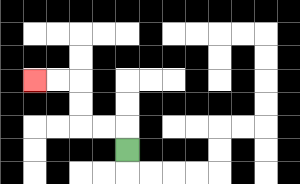{'start': '[5, 6]', 'end': '[1, 3]', 'path_directions': 'U,L,L,U,U,L,L', 'path_coordinates': '[[5, 6], [5, 5], [4, 5], [3, 5], [3, 4], [3, 3], [2, 3], [1, 3]]'}